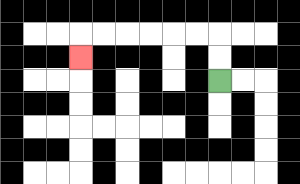{'start': '[9, 3]', 'end': '[3, 2]', 'path_directions': 'U,U,L,L,L,L,L,L,D', 'path_coordinates': '[[9, 3], [9, 2], [9, 1], [8, 1], [7, 1], [6, 1], [5, 1], [4, 1], [3, 1], [3, 2]]'}